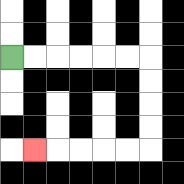{'start': '[0, 2]', 'end': '[1, 6]', 'path_directions': 'R,R,R,R,R,R,D,D,D,D,L,L,L,L,L', 'path_coordinates': '[[0, 2], [1, 2], [2, 2], [3, 2], [4, 2], [5, 2], [6, 2], [6, 3], [6, 4], [6, 5], [6, 6], [5, 6], [4, 6], [3, 6], [2, 6], [1, 6]]'}